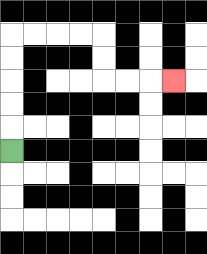{'start': '[0, 6]', 'end': '[7, 3]', 'path_directions': 'U,U,U,U,U,R,R,R,R,D,D,R,R,R', 'path_coordinates': '[[0, 6], [0, 5], [0, 4], [0, 3], [0, 2], [0, 1], [1, 1], [2, 1], [3, 1], [4, 1], [4, 2], [4, 3], [5, 3], [6, 3], [7, 3]]'}